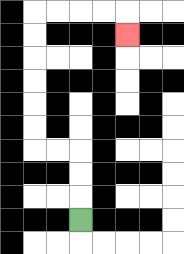{'start': '[3, 9]', 'end': '[5, 1]', 'path_directions': 'U,U,U,L,L,U,U,U,U,U,U,R,R,R,R,D', 'path_coordinates': '[[3, 9], [3, 8], [3, 7], [3, 6], [2, 6], [1, 6], [1, 5], [1, 4], [1, 3], [1, 2], [1, 1], [1, 0], [2, 0], [3, 0], [4, 0], [5, 0], [5, 1]]'}